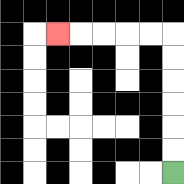{'start': '[7, 7]', 'end': '[2, 1]', 'path_directions': 'U,U,U,U,U,U,L,L,L,L,L', 'path_coordinates': '[[7, 7], [7, 6], [7, 5], [7, 4], [7, 3], [7, 2], [7, 1], [6, 1], [5, 1], [4, 1], [3, 1], [2, 1]]'}